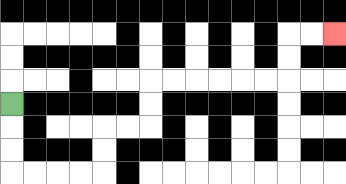{'start': '[0, 4]', 'end': '[14, 1]', 'path_directions': 'D,D,D,R,R,R,R,U,U,R,R,U,U,R,R,R,R,R,R,U,U,R,R', 'path_coordinates': '[[0, 4], [0, 5], [0, 6], [0, 7], [1, 7], [2, 7], [3, 7], [4, 7], [4, 6], [4, 5], [5, 5], [6, 5], [6, 4], [6, 3], [7, 3], [8, 3], [9, 3], [10, 3], [11, 3], [12, 3], [12, 2], [12, 1], [13, 1], [14, 1]]'}